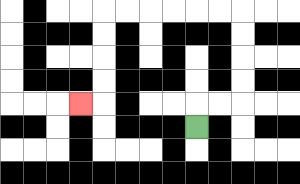{'start': '[8, 5]', 'end': '[3, 4]', 'path_directions': 'U,R,R,U,U,U,U,L,L,L,L,L,L,D,D,D,D,L', 'path_coordinates': '[[8, 5], [8, 4], [9, 4], [10, 4], [10, 3], [10, 2], [10, 1], [10, 0], [9, 0], [8, 0], [7, 0], [6, 0], [5, 0], [4, 0], [4, 1], [4, 2], [4, 3], [4, 4], [3, 4]]'}